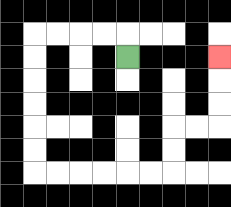{'start': '[5, 2]', 'end': '[9, 2]', 'path_directions': 'U,L,L,L,L,D,D,D,D,D,D,R,R,R,R,R,R,U,U,R,R,U,U,U', 'path_coordinates': '[[5, 2], [5, 1], [4, 1], [3, 1], [2, 1], [1, 1], [1, 2], [1, 3], [1, 4], [1, 5], [1, 6], [1, 7], [2, 7], [3, 7], [4, 7], [5, 7], [6, 7], [7, 7], [7, 6], [7, 5], [8, 5], [9, 5], [9, 4], [9, 3], [9, 2]]'}